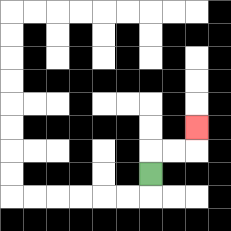{'start': '[6, 7]', 'end': '[8, 5]', 'path_directions': 'U,R,R,U', 'path_coordinates': '[[6, 7], [6, 6], [7, 6], [8, 6], [8, 5]]'}